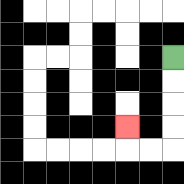{'start': '[7, 2]', 'end': '[5, 5]', 'path_directions': 'D,D,D,D,L,L,U', 'path_coordinates': '[[7, 2], [7, 3], [7, 4], [7, 5], [7, 6], [6, 6], [5, 6], [5, 5]]'}